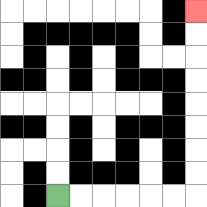{'start': '[2, 8]', 'end': '[8, 0]', 'path_directions': 'R,R,R,R,R,R,U,U,U,U,U,U,U,U', 'path_coordinates': '[[2, 8], [3, 8], [4, 8], [5, 8], [6, 8], [7, 8], [8, 8], [8, 7], [8, 6], [8, 5], [8, 4], [8, 3], [8, 2], [8, 1], [8, 0]]'}